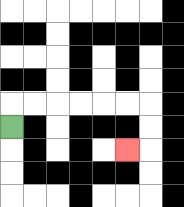{'start': '[0, 5]', 'end': '[5, 6]', 'path_directions': 'U,R,R,R,R,R,R,D,D,L', 'path_coordinates': '[[0, 5], [0, 4], [1, 4], [2, 4], [3, 4], [4, 4], [5, 4], [6, 4], [6, 5], [6, 6], [5, 6]]'}